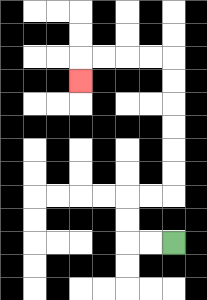{'start': '[7, 10]', 'end': '[3, 3]', 'path_directions': 'L,L,U,U,R,R,U,U,U,U,U,U,L,L,L,L,D', 'path_coordinates': '[[7, 10], [6, 10], [5, 10], [5, 9], [5, 8], [6, 8], [7, 8], [7, 7], [7, 6], [7, 5], [7, 4], [7, 3], [7, 2], [6, 2], [5, 2], [4, 2], [3, 2], [3, 3]]'}